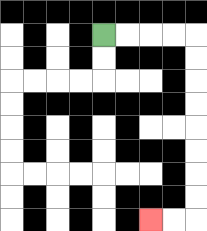{'start': '[4, 1]', 'end': '[6, 9]', 'path_directions': 'R,R,R,R,D,D,D,D,D,D,D,D,L,L', 'path_coordinates': '[[4, 1], [5, 1], [6, 1], [7, 1], [8, 1], [8, 2], [8, 3], [8, 4], [8, 5], [8, 6], [8, 7], [8, 8], [8, 9], [7, 9], [6, 9]]'}